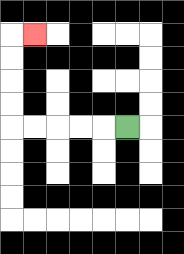{'start': '[5, 5]', 'end': '[1, 1]', 'path_directions': 'L,L,L,L,L,U,U,U,U,R', 'path_coordinates': '[[5, 5], [4, 5], [3, 5], [2, 5], [1, 5], [0, 5], [0, 4], [0, 3], [0, 2], [0, 1], [1, 1]]'}